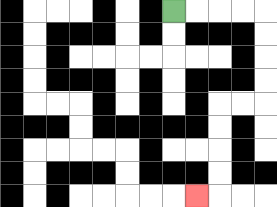{'start': '[7, 0]', 'end': '[8, 8]', 'path_directions': 'R,R,R,R,D,D,D,D,L,L,D,D,D,D,L', 'path_coordinates': '[[7, 0], [8, 0], [9, 0], [10, 0], [11, 0], [11, 1], [11, 2], [11, 3], [11, 4], [10, 4], [9, 4], [9, 5], [9, 6], [9, 7], [9, 8], [8, 8]]'}